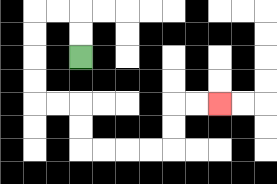{'start': '[3, 2]', 'end': '[9, 4]', 'path_directions': 'U,U,L,L,D,D,D,D,R,R,D,D,R,R,R,R,U,U,R,R', 'path_coordinates': '[[3, 2], [3, 1], [3, 0], [2, 0], [1, 0], [1, 1], [1, 2], [1, 3], [1, 4], [2, 4], [3, 4], [3, 5], [3, 6], [4, 6], [5, 6], [6, 6], [7, 6], [7, 5], [7, 4], [8, 4], [9, 4]]'}